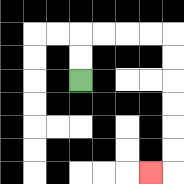{'start': '[3, 3]', 'end': '[6, 7]', 'path_directions': 'U,U,R,R,R,R,D,D,D,D,D,D,L', 'path_coordinates': '[[3, 3], [3, 2], [3, 1], [4, 1], [5, 1], [6, 1], [7, 1], [7, 2], [7, 3], [7, 4], [7, 5], [7, 6], [7, 7], [6, 7]]'}